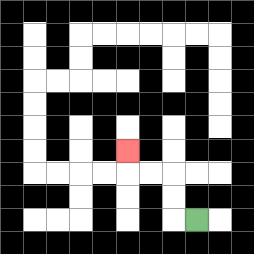{'start': '[8, 9]', 'end': '[5, 6]', 'path_directions': 'L,U,U,L,L,U', 'path_coordinates': '[[8, 9], [7, 9], [7, 8], [7, 7], [6, 7], [5, 7], [5, 6]]'}